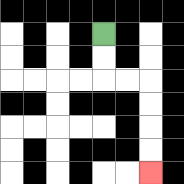{'start': '[4, 1]', 'end': '[6, 7]', 'path_directions': 'D,D,R,R,D,D,D,D', 'path_coordinates': '[[4, 1], [4, 2], [4, 3], [5, 3], [6, 3], [6, 4], [6, 5], [6, 6], [6, 7]]'}